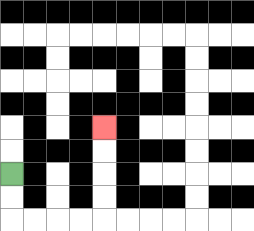{'start': '[0, 7]', 'end': '[4, 5]', 'path_directions': 'D,D,R,R,R,R,U,U,U,U', 'path_coordinates': '[[0, 7], [0, 8], [0, 9], [1, 9], [2, 9], [3, 9], [4, 9], [4, 8], [4, 7], [4, 6], [4, 5]]'}